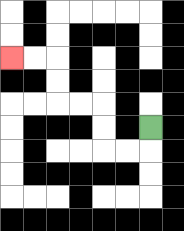{'start': '[6, 5]', 'end': '[0, 2]', 'path_directions': 'D,L,L,U,U,L,L,U,U,L,L', 'path_coordinates': '[[6, 5], [6, 6], [5, 6], [4, 6], [4, 5], [4, 4], [3, 4], [2, 4], [2, 3], [2, 2], [1, 2], [0, 2]]'}